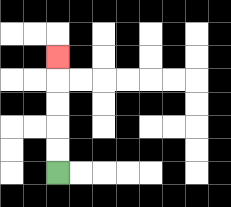{'start': '[2, 7]', 'end': '[2, 2]', 'path_directions': 'U,U,U,U,U', 'path_coordinates': '[[2, 7], [2, 6], [2, 5], [2, 4], [2, 3], [2, 2]]'}